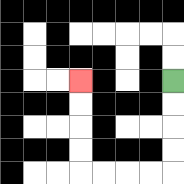{'start': '[7, 3]', 'end': '[3, 3]', 'path_directions': 'D,D,D,D,L,L,L,L,U,U,U,U', 'path_coordinates': '[[7, 3], [7, 4], [7, 5], [7, 6], [7, 7], [6, 7], [5, 7], [4, 7], [3, 7], [3, 6], [3, 5], [3, 4], [3, 3]]'}